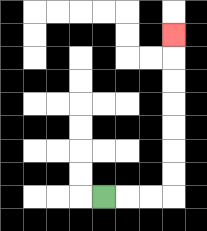{'start': '[4, 8]', 'end': '[7, 1]', 'path_directions': 'R,R,R,U,U,U,U,U,U,U', 'path_coordinates': '[[4, 8], [5, 8], [6, 8], [7, 8], [7, 7], [7, 6], [7, 5], [7, 4], [7, 3], [7, 2], [7, 1]]'}